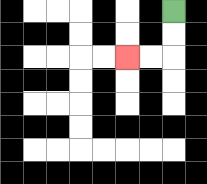{'start': '[7, 0]', 'end': '[5, 2]', 'path_directions': 'D,D,L,L', 'path_coordinates': '[[7, 0], [7, 1], [7, 2], [6, 2], [5, 2]]'}